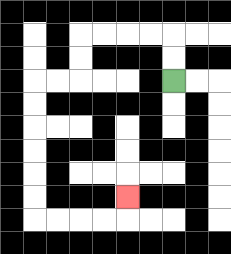{'start': '[7, 3]', 'end': '[5, 8]', 'path_directions': 'U,U,L,L,L,L,D,D,L,L,D,D,D,D,D,D,R,R,R,R,U', 'path_coordinates': '[[7, 3], [7, 2], [7, 1], [6, 1], [5, 1], [4, 1], [3, 1], [3, 2], [3, 3], [2, 3], [1, 3], [1, 4], [1, 5], [1, 6], [1, 7], [1, 8], [1, 9], [2, 9], [3, 9], [4, 9], [5, 9], [5, 8]]'}